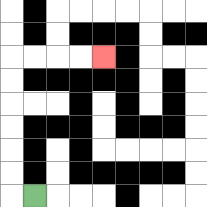{'start': '[1, 8]', 'end': '[4, 2]', 'path_directions': 'L,U,U,U,U,U,U,R,R,R,R', 'path_coordinates': '[[1, 8], [0, 8], [0, 7], [0, 6], [0, 5], [0, 4], [0, 3], [0, 2], [1, 2], [2, 2], [3, 2], [4, 2]]'}